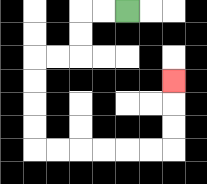{'start': '[5, 0]', 'end': '[7, 3]', 'path_directions': 'L,L,D,D,L,L,D,D,D,D,R,R,R,R,R,R,U,U,U', 'path_coordinates': '[[5, 0], [4, 0], [3, 0], [3, 1], [3, 2], [2, 2], [1, 2], [1, 3], [1, 4], [1, 5], [1, 6], [2, 6], [3, 6], [4, 6], [5, 6], [6, 6], [7, 6], [7, 5], [7, 4], [7, 3]]'}